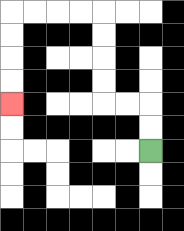{'start': '[6, 6]', 'end': '[0, 4]', 'path_directions': 'U,U,L,L,U,U,U,U,L,L,L,L,D,D,D,D', 'path_coordinates': '[[6, 6], [6, 5], [6, 4], [5, 4], [4, 4], [4, 3], [4, 2], [4, 1], [4, 0], [3, 0], [2, 0], [1, 0], [0, 0], [0, 1], [0, 2], [0, 3], [0, 4]]'}